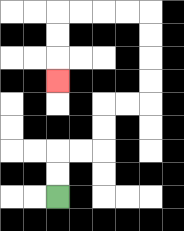{'start': '[2, 8]', 'end': '[2, 3]', 'path_directions': 'U,U,R,R,U,U,R,R,U,U,U,U,L,L,L,L,D,D,D', 'path_coordinates': '[[2, 8], [2, 7], [2, 6], [3, 6], [4, 6], [4, 5], [4, 4], [5, 4], [6, 4], [6, 3], [6, 2], [6, 1], [6, 0], [5, 0], [4, 0], [3, 0], [2, 0], [2, 1], [2, 2], [2, 3]]'}